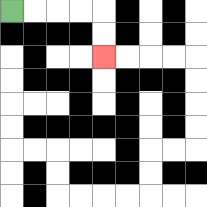{'start': '[0, 0]', 'end': '[4, 2]', 'path_directions': 'R,R,R,R,D,D', 'path_coordinates': '[[0, 0], [1, 0], [2, 0], [3, 0], [4, 0], [4, 1], [4, 2]]'}